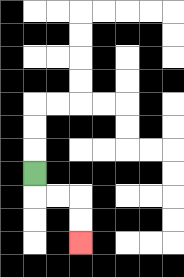{'start': '[1, 7]', 'end': '[3, 10]', 'path_directions': 'D,R,R,D,D', 'path_coordinates': '[[1, 7], [1, 8], [2, 8], [3, 8], [3, 9], [3, 10]]'}